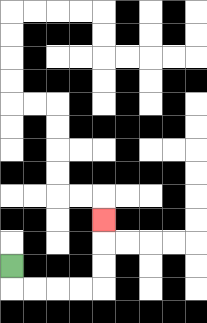{'start': '[0, 11]', 'end': '[4, 9]', 'path_directions': 'D,R,R,R,R,U,U,U', 'path_coordinates': '[[0, 11], [0, 12], [1, 12], [2, 12], [3, 12], [4, 12], [4, 11], [4, 10], [4, 9]]'}